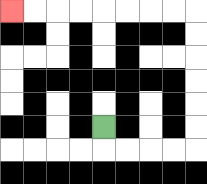{'start': '[4, 5]', 'end': '[0, 0]', 'path_directions': 'D,R,R,R,R,U,U,U,U,U,U,L,L,L,L,L,L,L,L', 'path_coordinates': '[[4, 5], [4, 6], [5, 6], [6, 6], [7, 6], [8, 6], [8, 5], [8, 4], [8, 3], [8, 2], [8, 1], [8, 0], [7, 0], [6, 0], [5, 0], [4, 0], [3, 0], [2, 0], [1, 0], [0, 0]]'}